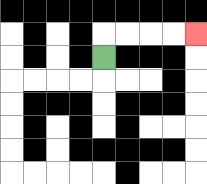{'start': '[4, 2]', 'end': '[8, 1]', 'path_directions': 'U,R,R,R,R', 'path_coordinates': '[[4, 2], [4, 1], [5, 1], [6, 1], [7, 1], [8, 1]]'}